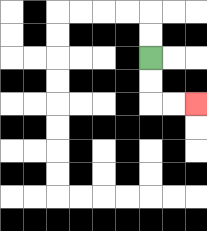{'start': '[6, 2]', 'end': '[8, 4]', 'path_directions': 'D,D,R,R', 'path_coordinates': '[[6, 2], [6, 3], [6, 4], [7, 4], [8, 4]]'}